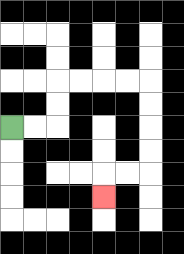{'start': '[0, 5]', 'end': '[4, 8]', 'path_directions': 'R,R,U,U,R,R,R,R,D,D,D,D,L,L,D', 'path_coordinates': '[[0, 5], [1, 5], [2, 5], [2, 4], [2, 3], [3, 3], [4, 3], [5, 3], [6, 3], [6, 4], [6, 5], [6, 6], [6, 7], [5, 7], [4, 7], [4, 8]]'}